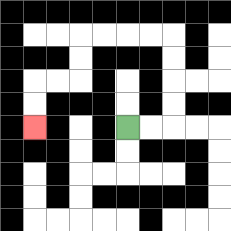{'start': '[5, 5]', 'end': '[1, 5]', 'path_directions': 'R,R,U,U,U,U,L,L,L,L,D,D,L,L,D,D', 'path_coordinates': '[[5, 5], [6, 5], [7, 5], [7, 4], [7, 3], [7, 2], [7, 1], [6, 1], [5, 1], [4, 1], [3, 1], [3, 2], [3, 3], [2, 3], [1, 3], [1, 4], [1, 5]]'}